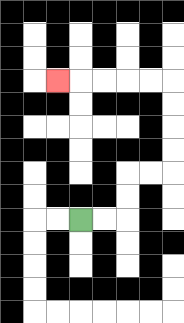{'start': '[3, 9]', 'end': '[2, 3]', 'path_directions': 'R,R,U,U,R,R,U,U,U,U,L,L,L,L,L', 'path_coordinates': '[[3, 9], [4, 9], [5, 9], [5, 8], [5, 7], [6, 7], [7, 7], [7, 6], [7, 5], [7, 4], [7, 3], [6, 3], [5, 3], [4, 3], [3, 3], [2, 3]]'}